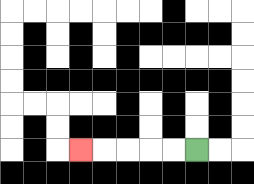{'start': '[8, 6]', 'end': '[3, 6]', 'path_directions': 'L,L,L,L,L', 'path_coordinates': '[[8, 6], [7, 6], [6, 6], [5, 6], [4, 6], [3, 6]]'}